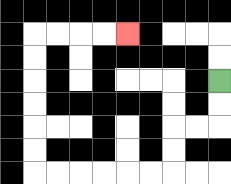{'start': '[9, 3]', 'end': '[5, 1]', 'path_directions': 'D,D,L,L,D,D,L,L,L,L,L,L,U,U,U,U,U,U,R,R,R,R', 'path_coordinates': '[[9, 3], [9, 4], [9, 5], [8, 5], [7, 5], [7, 6], [7, 7], [6, 7], [5, 7], [4, 7], [3, 7], [2, 7], [1, 7], [1, 6], [1, 5], [1, 4], [1, 3], [1, 2], [1, 1], [2, 1], [3, 1], [4, 1], [5, 1]]'}